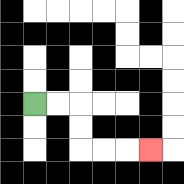{'start': '[1, 4]', 'end': '[6, 6]', 'path_directions': 'R,R,D,D,R,R,R', 'path_coordinates': '[[1, 4], [2, 4], [3, 4], [3, 5], [3, 6], [4, 6], [5, 6], [6, 6]]'}